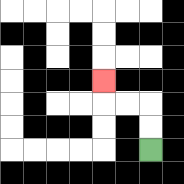{'start': '[6, 6]', 'end': '[4, 3]', 'path_directions': 'U,U,L,L,U', 'path_coordinates': '[[6, 6], [6, 5], [6, 4], [5, 4], [4, 4], [4, 3]]'}